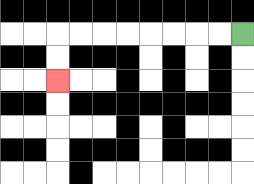{'start': '[10, 1]', 'end': '[2, 3]', 'path_directions': 'L,L,L,L,L,L,L,L,D,D', 'path_coordinates': '[[10, 1], [9, 1], [8, 1], [7, 1], [6, 1], [5, 1], [4, 1], [3, 1], [2, 1], [2, 2], [2, 3]]'}